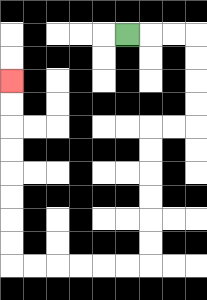{'start': '[5, 1]', 'end': '[0, 3]', 'path_directions': 'R,R,R,D,D,D,D,L,L,D,D,D,D,D,D,L,L,L,L,L,L,U,U,U,U,U,U,U,U', 'path_coordinates': '[[5, 1], [6, 1], [7, 1], [8, 1], [8, 2], [8, 3], [8, 4], [8, 5], [7, 5], [6, 5], [6, 6], [6, 7], [6, 8], [6, 9], [6, 10], [6, 11], [5, 11], [4, 11], [3, 11], [2, 11], [1, 11], [0, 11], [0, 10], [0, 9], [0, 8], [0, 7], [0, 6], [0, 5], [0, 4], [0, 3]]'}